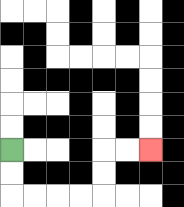{'start': '[0, 6]', 'end': '[6, 6]', 'path_directions': 'D,D,R,R,R,R,U,U,R,R', 'path_coordinates': '[[0, 6], [0, 7], [0, 8], [1, 8], [2, 8], [3, 8], [4, 8], [4, 7], [4, 6], [5, 6], [6, 6]]'}